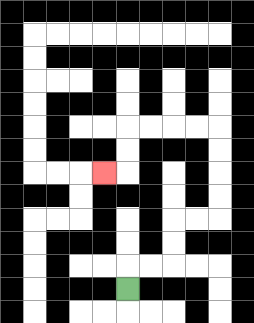{'start': '[5, 12]', 'end': '[4, 7]', 'path_directions': 'U,R,R,U,U,R,R,U,U,U,U,L,L,L,L,D,D,L', 'path_coordinates': '[[5, 12], [5, 11], [6, 11], [7, 11], [7, 10], [7, 9], [8, 9], [9, 9], [9, 8], [9, 7], [9, 6], [9, 5], [8, 5], [7, 5], [6, 5], [5, 5], [5, 6], [5, 7], [4, 7]]'}